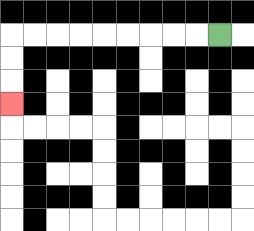{'start': '[9, 1]', 'end': '[0, 4]', 'path_directions': 'L,L,L,L,L,L,L,L,L,D,D,D', 'path_coordinates': '[[9, 1], [8, 1], [7, 1], [6, 1], [5, 1], [4, 1], [3, 1], [2, 1], [1, 1], [0, 1], [0, 2], [0, 3], [0, 4]]'}